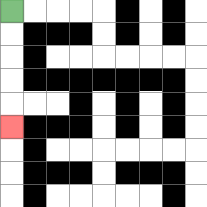{'start': '[0, 0]', 'end': '[0, 5]', 'path_directions': 'D,D,D,D,D', 'path_coordinates': '[[0, 0], [0, 1], [0, 2], [0, 3], [0, 4], [0, 5]]'}